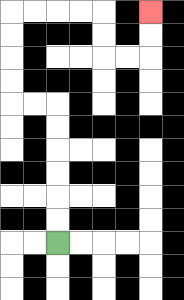{'start': '[2, 10]', 'end': '[6, 0]', 'path_directions': 'U,U,U,U,U,U,L,L,U,U,U,U,R,R,R,R,D,D,R,R,U,U', 'path_coordinates': '[[2, 10], [2, 9], [2, 8], [2, 7], [2, 6], [2, 5], [2, 4], [1, 4], [0, 4], [0, 3], [0, 2], [0, 1], [0, 0], [1, 0], [2, 0], [3, 0], [4, 0], [4, 1], [4, 2], [5, 2], [6, 2], [6, 1], [6, 0]]'}